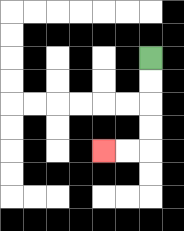{'start': '[6, 2]', 'end': '[4, 6]', 'path_directions': 'D,D,D,D,L,L', 'path_coordinates': '[[6, 2], [6, 3], [6, 4], [6, 5], [6, 6], [5, 6], [4, 6]]'}